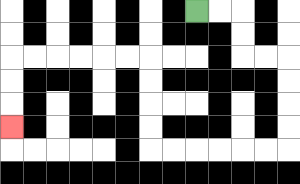{'start': '[8, 0]', 'end': '[0, 5]', 'path_directions': 'R,R,D,D,R,R,D,D,D,D,L,L,L,L,L,L,U,U,U,U,L,L,L,L,L,L,D,D,D', 'path_coordinates': '[[8, 0], [9, 0], [10, 0], [10, 1], [10, 2], [11, 2], [12, 2], [12, 3], [12, 4], [12, 5], [12, 6], [11, 6], [10, 6], [9, 6], [8, 6], [7, 6], [6, 6], [6, 5], [6, 4], [6, 3], [6, 2], [5, 2], [4, 2], [3, 2], [2, 2], [1, 2], [0, 2], [0, 3], [0, 4], [0, 5]]'}